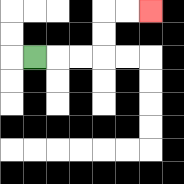{'start': '[1, 2]', 'end': '[6, 0]', 'path_directions': 'R,R,R,U,U,R,R', 'path_coordinates': '[[1, 2], [2, 2], [3, 2], [4, 2], [4, 1], [4, 0], [5, 0], [6, 0]]'}